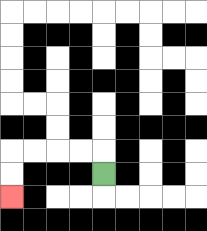{'start': '[4, 7]', 'end': '[0, 8]', 'path_directions': 'U,L,L,L,L,D,D', 'path_coordinates': '[[4, 7], [4, 6], [3, 6], [2, 6], [1, 6], [0, 6], [0, 7], [0, 8]]'}